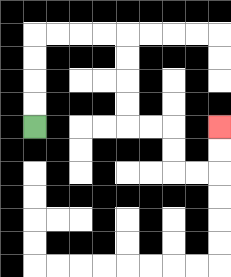{'start': '[1, 5]', 'end': '[9, 5]', 'path_directions': 'U,U,U,U,R,R,R,R,D,D,D,D,R,R,D,D,R,R,U,U', 'path_coordinates': '[[1, 5], [1, 4], [1, 3], [1, 2], [1, 1], [2, 1], [3, 1], [4, 1], [5, 1], [5, 2], [5, 3], [5, 4], [5, 5], [6, 5], [7, 5], [7, 6], [7, 7], [8, 7], [9, 7], [9, 6], [9, 5]]'}